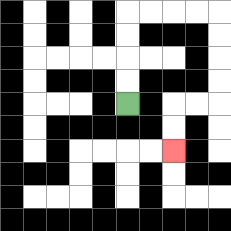{'start': '[5, 4]', 'end': '[7, 6]', 'path_directions': 'U,U,U,U,R,R,R,R,D,D,D,D,L,L,D,D', 'path_coordinates': '[[5, 4], [5, 3], [5, 2], [5, 1], [5, 0], [6, 0], [7, 0], [8, 0], [9, 0], [9, 1], [9, 2], [9, 3], [9, 4], [8, 4], [7, 4], [7, 5], [7, 6]]'}